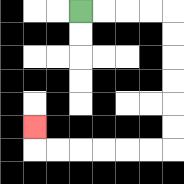{'start': '[3, 0]', 'end': '[1, 5]', 'path_directions': 'R,R,R,R,D,D,D,D,D,D,L,L,L,L,L,L,U', 'path_coordinates': '[[3, 0], [4, 0], [5, 0], [6, 0], [7, 0], [7, 1], [7, 2], [7, 3], [7, 4], [7, 5], [7, 6], [6, 6], [5, 6], [4, 6], [3, 6], [2, 6], [1, 6], [1, 5]]'}